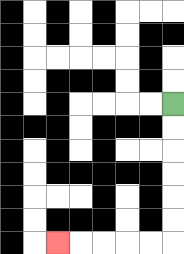{'start': '[7, 4]', 'end': '[2, 10]', 'path_directions': 'D,D,D,D,D,D,L,L,L,L,L', 'path_coordinates': '[[7, 4], [7, 5], [7, 6], [7, 7], [7, 8], [7, 9], [7, 10], [6, 10], [5, 10], [4, 10], [3, 10], [2, 10]]'}